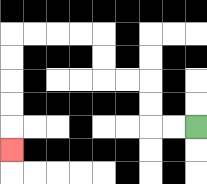{'start': '[8, 5]', 'end': '[0, 6]', 'path_directions': 'L,L,U,U,L,L,U,U,L,L,L,L,D,D,D,D,D', 'path_coordinates': '[[8, 5], [7, 5], [6, 5], [6, 4], [6, 3], [5, 3], [4, 3], [4, 2], [4, 1], [3, 1], [2, 1], [1, 1], [0, 1], [0, 2], [0, 3], [0, 4], [0, 5], [0, 6]]'}